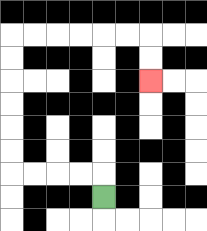{'start': '[4, 8]', 'end': '[6, 3]', 'path_directions': 'U,L,L,L,L,U,U,U,U,U,U,R,R,R,R,R,R,D,D', 'path_coordinates': '[[4, 8], [4, 7], [3, 7], [2, 7], [1, 7], [0, 7], [0, 6], [0, 5], [0, 4], [0, 3], [0, 2], [0, 1], [1, 1], [2, 1], [3, 1], [4, 1], [5, 1], [6, 1], [6, 2], [6, 3]]'}